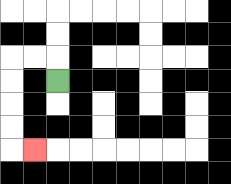{'start': '[2, 3]', 'end': '[1, 6]', 'path_directions': 'U,L,L,D,D,D,D,R', 'path_coordinates': '[[2, 3], [2, 2], [1, 2], [0, 2], [0, 3], [0, 4], [0, 5], [0, 6], [1, 6]]'}